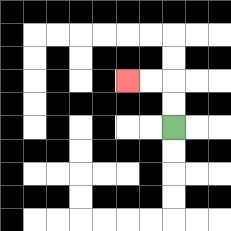{'start': '[7, 5]', 'end': '[5, 3]', 'path_directions': 'U,U,L,L', 'path_coordinates': '[[7, 5], [7, 4], [7, 3], [6, 3], [5, 3]]'}